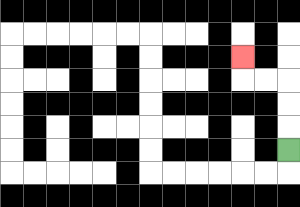{'start': '[12, 6]', 'end': '[10, 2]', 'path_directions': 'U,U,U,L,L,U', 'path_coordinates': '[[12, 6], [12, 5], [12, 4], [12, 3], [11, 3], [10, 3], [10, 2]]'}